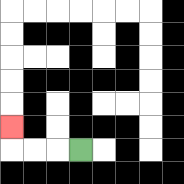{'start': '[3, 6]', 'end': '[0, 5]', 'path_directions': 'L,L,L,U', 'path_coordinates': '[[3, 6], [2, 6], [1, 6], [0, 6], [0, 5]]'}